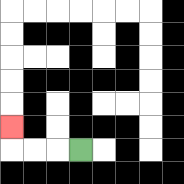{'start': '[3, 6]', 'end': '[0, 5]', 'path_directions': 'L,L,L,U', 'path_coordinates': '[[3, 6], [2, 6], [1, 6], [0, 6], [0, 5]]'}